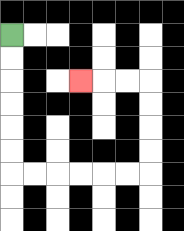{'start': '[0, 1]', 'end': '[3, 3]', 'path_directions': 'D,D,D,D,D,D,R,R,R,R,R,R,U,U,U,U,L,L,L', 'path_coordinates': '[[0, 1], [0, 2], [0, 3], [0, 4], [0, 5], [0, 6], [0, 7], [1, 7], [2, 7], [3, 7], [4, 7], [5, 7], [6, 7], [6, 6], [6, 5], [6, 4], [6, 3], [5, 3], [4, 3], [3, 3]]'}